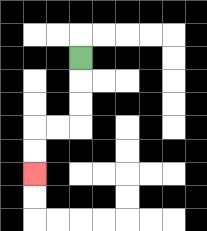{'start': '[3, 2]', 'end': '[1, 7]', 'path_directions': 'D,D,D,L,L,D,D', 'path_coordinates': '[[3, 2], [3, 3], [3, 4], [3, 5], [2, 5], [1, 5], [1, 6], [1, 7]]'}